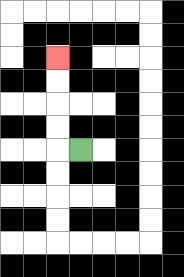{'start': '[3, 6]', 'end': '[2, 2]', 'path_directions': 'L,U,U,U,U', 'path_coordinates': '[[3, 6], [2, 6], [2, 5], [2, 4], [2, 3], [2, 2]]'}